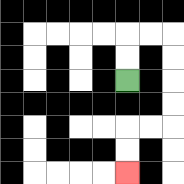{'start': '[5, 3]', 'end': '[5, 7]', 'path_directions': 'U,U,R,R,D,D,D,D,L,L,D,D', 'path_coordinates': '[[5, 3], [5, 2], [5, 1], [6, 1], [7, 1], [7, 2], [7, 3], [7, 4], [7, 5], [6, 5], [5, 5], [5, 6], [5, 7]]'}